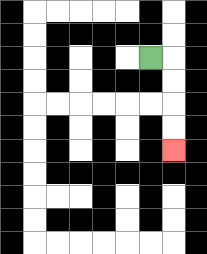{'start': '[6, 2]', 'end': '[7, 6]', 'path_directions': 'R,D,D,D,D', 'path_coordinates': '[[6, 2], [7, 2], [7, 3], [7, 4], [7, 5], [7, 6]]'}